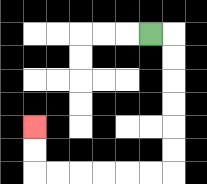{'start': '[6, 1]', 'end': '[1, 5]', 'path_directions': 'R,D,D,D,D,D,D,L,L,L,L,L,L,U,U', 'path_coordinates': '[[6, 1], [7, 1], [7, 2], [7, 3], [7, 4], [7, 5], [7, 6], [7, 7], [6, 7], [5, 7], [4, 7], [3, 7], [2, 7], [1, 7], [1, 6], [1, 5]]'}